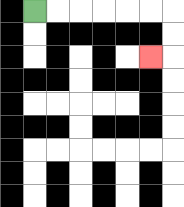{'start': '[1, 0]', 'end': '[6, 2]', 'path_directions': 'R,R,R,R,R,R,D,D,L', 'path_coordinates': '[[1, 0], [2, 0], [3, 0], [4, 0], [5, 0], [6, 0], [7, 0], [7, 1], [7, 2], [6, 2]]'}